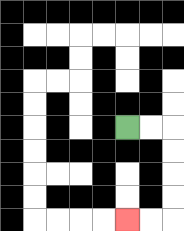{'start': '[5, 5]', 'end': '[5, 9]', 'path_directions': 'R,R,D,D,D,D,L,L', 'path_coordinates': '[[5, 5], [6, 5], [7, 5], [7, 6], [7, 7], [7, 8], [7, 9], [6, 9], [5, 9]]'}